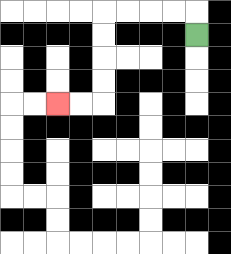{'start': '[8, 1]', 'end': '[2, 4]', 'path_directions': 'U,L,L,L,L,D,D,D,D,L,L', 'path_coordinates': '[[8, 1], [8, 0], [7, 0], [6, 0], [5, 0], [4, 0], [4, 1], [4, 2], [4, 3], [4, 4], [3, 4], [2, 4]]'}